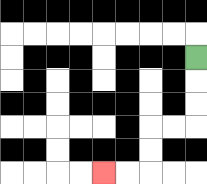{'start': '[8, 2]', 'end': '[4, 7]', 'path_directions': 'D,D,D,L,L,D,D,L,L', 'path_coordinates': '[[8, 2], [8, 3], [8, 4], [8, 5], [7, 5], [6, 5], [6, 6], [6, 7], [5, 7], [4, 7]]'}